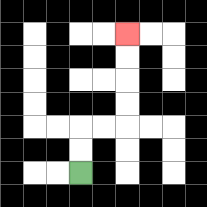{'start': '[3, 7]', 'end': '[5, 1]', 'path_directions': 'U,U,R,R,U,U,U,U', 'path_coordinates': '[[3, 7], [3, 6], [3, 5], [4, 5], [5, 5], [5, 4], [5, 3], [5, 2], [5, 1]]'}